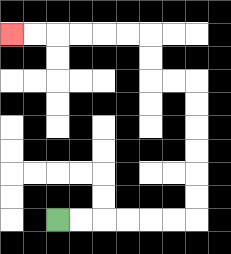{'start': '[2, 9]', 'end': '[0, 1]', 'path_directions': 'R,R,R,R,R,R,U,U,U,U,U,U,L,L,U,U,L,L,L,L,L,L', 'path_coordinates': '[[2, 9], [3, 9], [4, 9], [5, 9], [6, 9], [7, 9], [8, 9], [8, 8], [8, 7], [8, 6], [8, 5], [8, 4], [8, 3], [7, 3], [6, 3], [6, 2], [6, 1], [5, 1], [4, 1], [3, 1], [2, 1], [1, 1], [0, 1]]'}